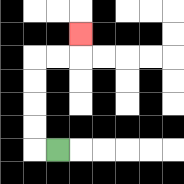{'start': '[2, 6]', 'end': '[3, 1]', 'path_directions': 'L,U,U,U,U,R,R,U', 'path_coordinates': '[[2, 6], [1, 6], [1, 5], [1, 4], [1, 3], [1, 2], [2, 2], [3, 2], [3, 1]]'}